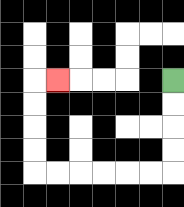{'start': '[7, 3]', 'end': '[2, 3]', 'path_directions': 'D,D,D,D,L,L,L,L,L,L,U,U,U,U,R', 'path_coordinates': '[[7, 3], [7, 4], [7, 5], [7, 6], [7, 7], [6, 7], [5, 7], [4, 7], [3, 7], [2, 7], [1, 7], [1, 6], [1, 5], [1, 4], [1, 3], [2, 3]]'}